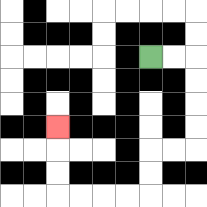{'start': '[6, 2]', 'end': '[2, 5]', 'path_directions': 'R,R,D,D,D,D,L,L,D,D,L,L,L,L,U,U,U', 'path_coordinates': '[[6, 2], [7, 2], [8, 2], [8, 3], [8, 4], [8, 5], [8, 6], [7, 6], [6, 6], [6, 7], [6, 8], [5, 8], [4, 8], [3, 8], [2, 8], [2, 7], [2, 6], [2, 5]]'}